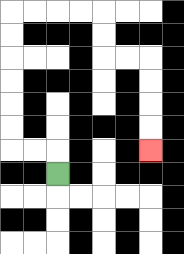{'start': '[2, 7]', 'end': '[6, 6]', 'path_directions': 'U,L,L,U,U,U,U,U,U,R,R,R,R,D,D,R,R,D,D,D,D', 'path_coordinates': '[[2, 7], [2, 6], [1, 6], [0, 6], [0, 5], [0, 4], [0, 3], [0, 2], [0, 1], [0, 0], [1, 0], [2, 0], [3, 0], [4, 0], [4, 1], [4, 2], [5, 2], [6, 2], [6, 3], [6, 4], [6, 5], [6, 6]]'}